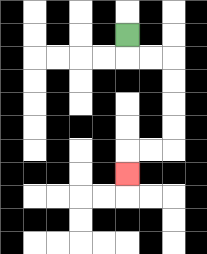{'start': '[5, 1]', 'end': '[5, 7]', 'path_directions': 'D,R,R,D,D,D,D,L,L,D', 'path_coordinates': '[[5, 1], [5, 2], [6, 2], [7, 2], [7, 3], [7, 4], [7, 5], [7, 6], [6, 6], [5, 6], [5, 7]]'}